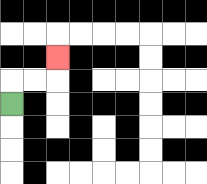{'start': '[0, 4]', 'end': '[2, 2]', 'path_directions': 'U,R,R,U', 'path_coordinates': '[[0, 4], [0, 3], [1, 3], [2, 3], [2, 2]]'}